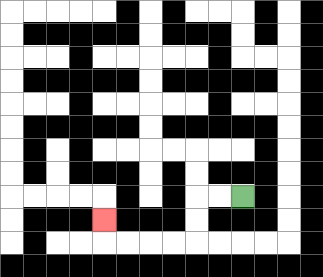{'start': '[10, 8]', 'end': '[4, 9]', 'path_directions': 'L,L,D,D,L,L,L,L,U', 'path_coordinates': '[[10, 8], [9, 8], [8, 8], [8, 9], [8, 10], [7, 10], [6, 10], [5, 10], [4, 10], [4, 9]]'}